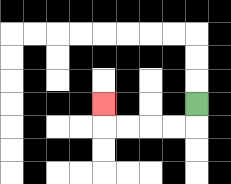{'start': '[8, 4]', 'end': '[4, 4]', 'path_directions': 'D,L,L,L,L,U', 'path_coordinates': '[[8, 4], [8, 5], [7, 5], [6, 5], [5, 5], [4, 5], [4, 4]]'}